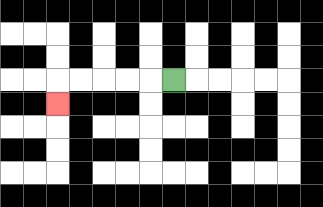{'start': '[7, 3]', 'end': '[2, 4]', 'path_directions': 'L,L,L,L,L,D', 'path_coordinates': '[[7, 3], [6, 3], [5, 3], [4, 3], [3, 3], [2, 3], [2, 4]]'}